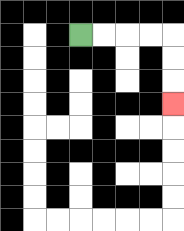{'start': '[3, 1]', 'end': '[7, 4]', 'path_directions': 'R,R,R,R,D,D,D', 'path_coordinates': '[[3, 1], [4, 1], [5, 1], [6, 1], [7, 1], [7, 2], [7, 3], [7, 4]]'}